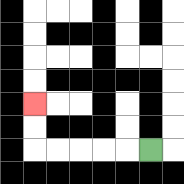{'start': '[6, 6]', 'end': '[1, 4]', 'path_directions': 'L,L,L,L,L,U,U', 'path_coordinates': '[[6, 6], [5, 6], [4, 6], [3, 6], [2, 6], [1, 6], [1, 5], [1, 4]]'}